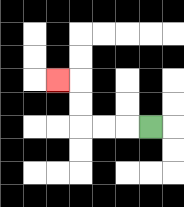{'start': '[6, 5]', 'end': '[2, 3]', 'path_directions': 'L,L,L,U,U,L', 'path_coordinates': '[[6, 5], [5, 5], [4, 5], [3, 5], [3, 4], [3, 3], [2, 3]]'}